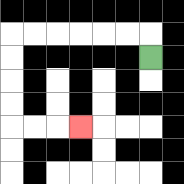{'start': '[6, 2]', 'end': '[3, 5]', 'path_directions': 'U,L,L,L,L,L,L,D,D,D,D,R,R,R', 'path_coordinates': '[[6, 2], [6, 1], [5, 1], [4, 1], [3, 1], [2, 1], [1, 1], [0, 1], [0, 2], [0, 3], [0, 4], [0, 5], [1, 5], [2, 5], [3, 5]]'}